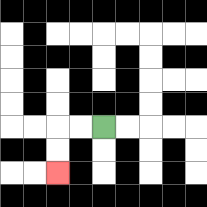{'start': '[4, 5]', 'end': '[2, 7]', 'path_directions': 'L,L,D,D', 'path_coordinates': '[[4, 5], [3, 5], [2, 5], [2, 6], [2, 7]]'}